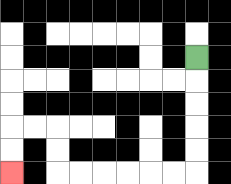{'start': '[8, 2]', 'end': '[0, 7]', 'path_directions': 'D,D,D,D,D,L,L,L,L,L,L,U,U,L,L,D,D', 'path_coordinates': '[[8, 2], [8, 3], [8, 4], [8, 5], [8, 6], [8, 7], [7, 7], [6, 7], [5, 7], [4, 7], [3, 7], [2, 7], [2, 6], [2, 5], [1, 5], [0, 5], [0, 6], [0, 7]]'}